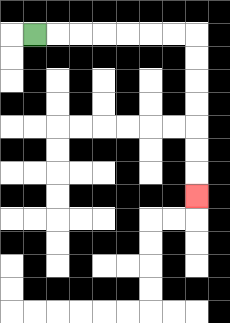{'start': '[1, 1]', 'end': '[8, 8]', 'path_directions': 'R,R,R,R,R,R,R,D,D,D,D,D,D,D', 'path_coordinates': '[[1, 1], [2, 1], [3, 1], [4, 1], [5, 1], [6, 1], [7, 1], [8, 1], [8, 2], [8, 3], [8, 4], [8, 5], [8, 6], [8, 7], [8, 8]]'}